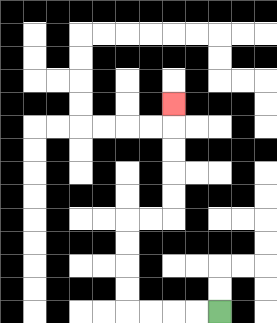{'start': '[9, 13]', 'end': '[7, 4]', 'path_directions': 'L,L,L,L,U,U,U,U,R,R,U,U,U,U,U', 'path_coordinates': '[[9, 13], [8, 13], [7, 13], [6, 13], [5, 13], [5, 12], [5, 11], [5, 10], [5, 9], [6, 9], [7, 9], [7, 8], [7, 7], [7, 6], [7, 5], [7, 4]]'}